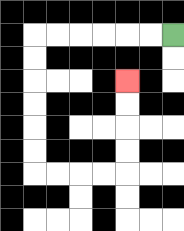{'start': '[7, 1]', 'end': '[5, 3]', 'path_directions': 'L,L,L,L,L,L,D,D,D,D,D,D,R,R,R,R,U,U,U,U', 'path_coordinates': '[[7, 1], [6, 1], [5, 1], [4, 1], [3, 1], [2, 1], [1, 1], [1, 2], [1, 3], [1, 4], [1, 5], [1, 6], [1, 7], [2, 7], [3, 7], [4, 7], [5, 7], [5, 6], [5, 5], [5, 4], [5, 3]]'}